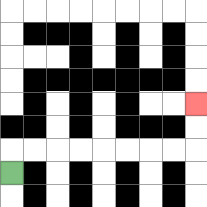{'start': '[0, 7]', 'end': '[8, 4]', 'path_directions': 'U,R,R,R,R,R,R,R,R,U,U', 'path_coordinates': '[[0, 7], [0, 6], [1, 6], [2, 6], [3, 6], [4, 6], [5, 6], [6, 6], [7, 6], [8, 6], [8, 5], [8, 4]]'}